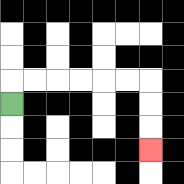{'start': '[0, 4]', 'end': '[6, 6]', 'path_directions': 'U,R,R,R,R,R,R,D,D,D', 'path_coordinates': '[[0, 4], [0, 3], [1, 3], [2, 3], [3, 3], [4, 3], [5, 3], [6, 3], [6, 4], [6, 5], [6, 6]]'}